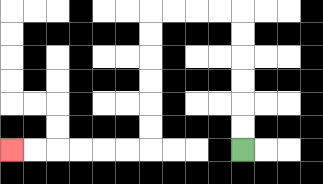{'start': '[10, 6]', 'end': '[0, 6]', 'path_directions': 'U,U,U,U,U,U,L,L,L,L,D,D,D,D,D,D,L,L,L,L,L,L', 'path_coordinates': '[[10, 6], [10, 5], [10, 4], [10, 3], [10, 2], [10, 1], [10, 0], [9, 0], [8, 0], [7, 0], [6, 0], [6, 1], [6, 2], [6, 3], [6, 4], [6, 5], [6, 6], [5, 6], [4, 6], [3, 6], [2, 6], [1, 6], [0, 6]]'}